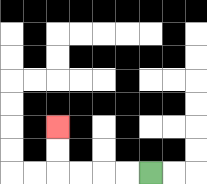{'start': '[6, 7]', 'end': '[2, 5]', 'path_directions': 'L,L,L,L,U,U', 'path_coordinates': '[[6, 7], [5, 7], [4, 7], [3, 7], [2, 7], [2, 6], [2, 5]]'}